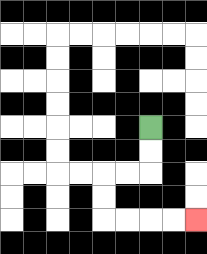{'start': '[6, 5]', 'end': '[8, 9]', 'path_directions': 'D,D,L,L,D,D,R,R,R,R', 'path_coordinates': '[[6, 5], [6, 6], [6, 7], [5, 7], [4, 7], [4, 8], [4, 9], [5, 9], [6, 9], [7, 9], [8, 9]]'}